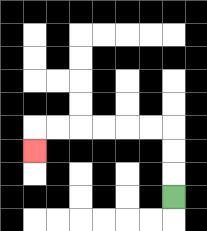{'start': '[7, 8]', 'end': '[1, 6]', 'path_directions': 'U,U,U,L,L,L,L,L,L,D', 'path_coordinates': '[[7, 8], [7, 7], [7, 6], [7, 5], [6, 5], [5, 5], [4, 5], [3, 5], [2, 5], [1, 5], [1, 6]]'}